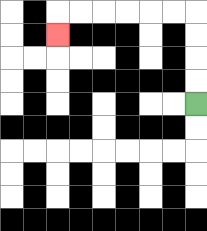{'start': '[8, 4]', 'end': '[2, 1]', 'path_directions': 'U,U,U,U,L,L,L,L,L,L,D', 'path_coordinates': '[[8, 4], [8, 3], [8, 2], [8, 1], [8, 0], [7, 0], [6, 0], [5, 0], [4, 0], [3, 0], [2, 0], [2, 1]]'}